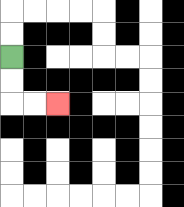{'start': '[0, 2]', 'end': '[2, 4]', 'path_directions': 'D,D,R,R', 'path_coordinates': '[[0, 2], [0, 3], [0, 4], [1, 4], [2, 4]]'}